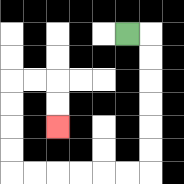{'start': '[5, 1]', 'end': '[2, 5]', 'path_directions': 'R,D,D,D,D,D,D,L,L,L,L,L,L,U,U,U,U,R,R,D,D', 'path_coordinates': '[[5, 1], [6, 1], [6, 2], [6, 3], [6, 4], [6, 5], [6, 6], [6, 7], [5, 7], [4, 7], [3, 7], [2, 7], [1, 7], [0, 7], [0, 6], [0, 5], [0, 4], [0, 3], [1, 3], [2, 3], [2, 4], [2, 5]]'}